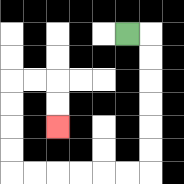{'start': '[5, 1]', 'end': '[2, 5]', 'path_directions': 'R,D,D,D,D,D,D,L,L,L,L,L,L,U,U,U,U,R,R,D,D', 'path_coordinates': '[[5, 1], [6, 1], [6, 2], [6, 3], [6, 4], [6, 5], [6, 6], [6, 7], [5, 7], [4, 7], [3, 7], [2, 7], [1, 7], [0, 7], [0, 6], [0, 5], [0, 4], [0, 3], [1, 3], [2, 3], [2, 4], [2, 5]]'}